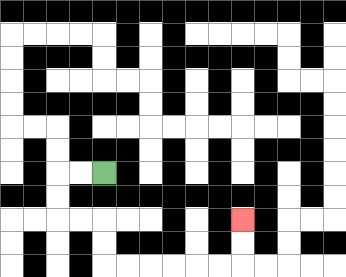{'start': '[4, 7]', 'end': '[10, 9]', 'path_directions': 'L,L,D,D,R,R,D,D,R,R,R,R,R,R,U,U', 'path_coordinates': '[[4, 7], [3, 7], [2, 7], [2, 8], [2, 9], [3, 9], [4, 9], [4, 10], [4, 11], [5, 11], [6, 11], [7, 11], [8, 11], [9, 11], [10, 11], [10, 10], [10, 9]]'}